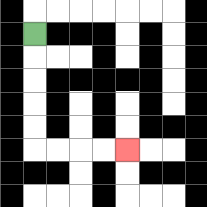{'start': '[1, 1]', 'end': '[5, 6]', 'path_directions': 'D,D,D,D,D,R,R,R,R', 'path_coordinates': '[[1, 1], [1, 2], [1, 3], [1, 4], [1, 5], [1, 6], [2, 6], [3, 6], [4, 6], [5, 6]]'}